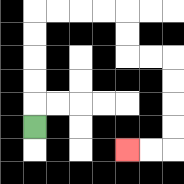{'start': '[1, 5]', 'end': '[5, 6]', 'path_directions': 'U,U,U,U,U,R,R,R,R,D,D,R,R,D,D,D,D,L,L', 'path_coordinates': '[[1, 5], [1, 4], [1, 3], [1, 2], [1, 1], [1, 0], [2, 0], [3, 0], [4, 0], [5, 0], [5, 1], [5, 2], [6, 2], [7, 2], [7, 3], [7, 4], [7, 5], [7, 6], [6, 6], [5, 6]]'}